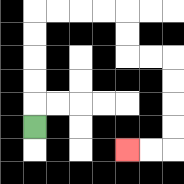{'start': '[1, 5]', 'end': '[5, 6]', 'path_directions': 'U,U,U,U,U,R,R,R,R,D,D,R,R,D,D,D,D,L,L', 'path_coordinates': '[[1, 5], [1, 4], [1, 3], [1, 2], [1, 1], [1, 0], [2, 0], [3, 0], [4, 0], [5, 0], [5, 1], [5, 2], [6, 2], [7, 2], [7, 3], [7, 4], [7, 5], [7, 6], [6, 6], [5, 6]]'}